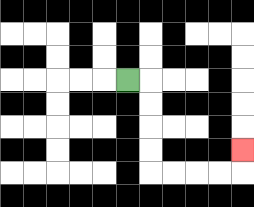{'start': '[5, 3]', 'end': '[10, 6]', 'path_directions': 'R,D,D,D,D,R,R,R,R,U', 'path_coordinates': '[[5, 3], [6, 3], [6, 4], [6, 5], [6, 6], [6, 7], [7, 7], [8, 7], [9, 7], [10, 7], [10, 6]]'}